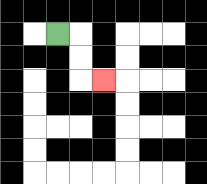{'start': '[2, 1]', 'end': '[4, 3]', 'path_directions': 'R,D,D,R', 'path_coordinates': '[[2, 1], [3, 1], [3, 2], [3, 3], [4, 3]]'}